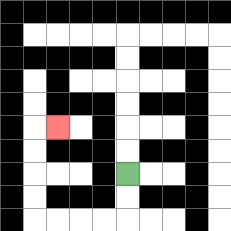{'start': '[5, 7]', 'end': '[2, 5]', 'path_directions': 'D,D,L,L,L,L,U,U,U,U,R', 'path_coordinates': '[[5, 7], [5, 8], [5, 9], [4, 9], [3, 9], [2, 9], [1, 9], [1, 8], [1, 7], [1, 6], [1, 5], [2, 5]]'}